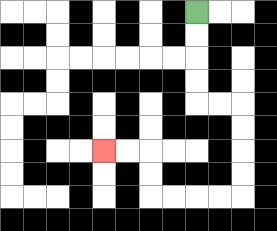{'start': '[8, 0]', 'end': '[4, 6]', 'path_directions': 'D,D,D,D,R,R,D,D,D,D,L,L,L,L,U,U,L,L', 'path_coordinates': '[[8, 0], [8, 1], [8, 2], [8, 3], [8, 4], [9, 4], [10, 4], [10, 5], [10, 6], [10, 7], [10, 8], [9, 8], [8, 8], [7, 8], [6, 8], [6, 7], [6, 6], [5, 6], [4, 6]]'}